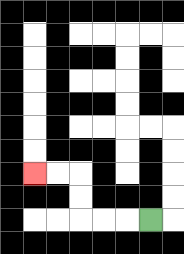{'start': '[6, 9]', 'end': '[1, 7]', 'path_directions': 'L,L,L,U,U,L,L', 'path_coordinates': '[[6, 9], [5, 9], [4, 9], [3, 9], [3, 8], [3, 7], [2, 7], [1, 7]]'}